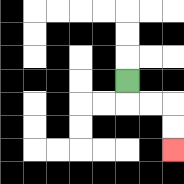{'start': '[5, 3]', 'end': '[7, 6]', 'path_directions': 'D,R,R,D,D', 'path_coordinates': '[[5, 3], [5, 4], [6, 4], [7, 4], [7, 5], [7, 6]]'}